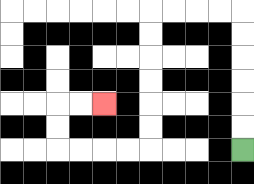{'start': '[10, 6]', 'end': '[4, 4]', 'path_directions': 'U,U,U,U,U,U,L,L,L,L,D,D,D,D,D,D,L,L,L,L,U,U,R,R', 'path_coordinates': '[[10, 6], [10, 5], [10, 4], [10, 3], [10, 2], [10, 1], [10, 0], [9, 0], [8, 0], [7, 0], [6, 0], [6, 1], [6, 2], [6, 3], [6, 4], [6, 5], [6, 6], [5, 6], [4, 6], [3, 6], [2, 6], [2, 5], [2, 4], [3, 4], [4, 4]]'}